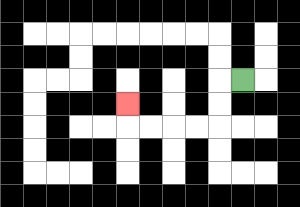{'start': '[10, 3]', 'end': '[5, 4]', 'path_directions': 'L,D,D,L,L,L,L,U', 'path_coordinates': '[[10, 3], [9, 3], [9, 4], [9, 5], [8, 5], [7, 5], [6, 5], [5, 5], [5, 4]]'}